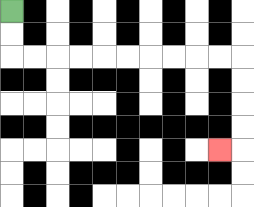{'start': '[0, 0]', 'end': '[9, 6]', 'path_directions': 'D,D,R,R,R,R,R,R,R,R,R,R,D,D,D,D,L', 'path_coordinates': '[[0, 0], [0, 1], [0, 2], [1, 2], [2, 2], [3, 2], [4, 2], [5, 2], [6, 2], [7, 2], [8, 2], [9, 2], [10, 2], [10, 3], [10, 4], [10, 5], [10, 6], [9, 6]]'}